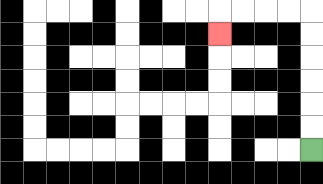{'start': '[13, 6]', 'end': '[9, 1]', 'path_directions': 'U,U,U,U,U,U,L,L,L,L,D', 'path_coordinates': '[[13, 6], [13, 5], [13, 4], [13, 3], [13, 2], [13, 1], [13, 0], [12, 0], [11, 0], [10, 0], [9, 0], [9, 1]]'}